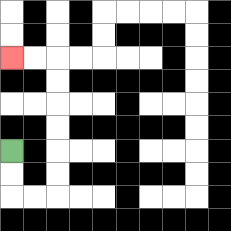{'start': '[0, 6]', 'end': '[0, 2]', 'path_directions': 'D,D,R,R,U,U,U,U,U,U,L,L', 'path_coordinates': '[[0, 6], [0, 7], [0, 8], [1, 8], [2, 8], [2, 7], [2, 6], [2, 5], [2, 4], [2, 3], [2, 2], [1, 2], [0, 2]]'}